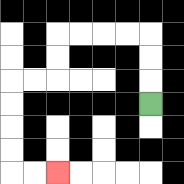{'start': '[6, 4]', 'end': '[2, 7]', 'path_directions': 'U,U,U,L,L,L,L,D,D,L,L,D,D,D,D,R,R', 'path_coordinates': '[[6, 4], [6, 3], [6, 2], [6, 1], [5, 1], [4, 1], [3, 1], [2, 1], [2, 2], [2, 3], [1, 3], [0, 3], [0, 4], [0, 5], [0, 6], [0, 7], [1, 7], [2, 7]]'}